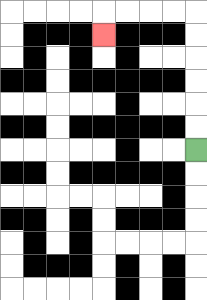{'start': '[8, 6]', 'end': '[4, 1]', 'path_directions': 'U,U,U,U,U,U,L,L,L,L,D', 'path_coordinates': '[[8, 6], [8, 5], [8, 4], [8, 3], [8, 2], [8, 1], [8, 0], [7, 0], [6, 0], [5, 0], [4, 0], [4, 1]]'}